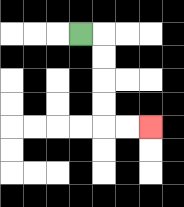{'start': '[3, 1]', 'end': '[6, 5]', 'path_directions': 'R,D,D,D,D,R,R', 'path_coordinates': '[[3, 1], [4, 1], [4, 2], [4, 3], [4, 4], [4, 5], [5, 5], [6, 5]]'}